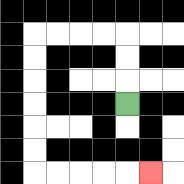{'start': '[5, 4]', 'end': '[6, 7]', 'path_directions': 'U,U,U,L,L,L,L,D,D,D,D,D,D,R,R,R,R,R', 'path_coordinates': '[[5, 4], [5, 3], [5, 2], [5, 1], [4, 1], [3, 1], [2, 1], [1, 1], [1, 2], [1, 3], [1, 4], [1, 5], [1, 6], [1, 7], [2, 7], [3, 7], [4, 7], [5, 7], [6, 7]]'}